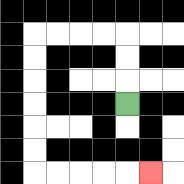{'start': '[5, 4]', 'end': '[6, 7]', 'path_directions': 'U,U,U,L,L,L,L,D,D,D,D,D,D,R,R,R,R,R', 'path_coordinates': '[[5, 4], [5, 3], [5, 2], [5, 1], [4, 1], [3, 1], [2, 1], [1, 1], [1, 2], [1, 3], [1, 4], [1, 5], [1, 6], [1, 7], [2, 7], [3, 7], [4, 7], [5, 7], [6, 7]]'}